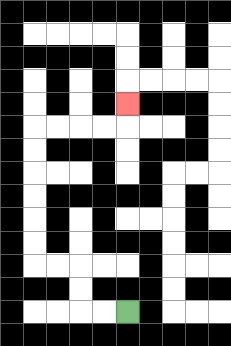{'start': '[5, 13]', 'end': '[5, 4]', 'path_directions': 'L,L,U,U,L,L,U,U,U,U,U,U,R,R,R,R,U', 'path_coordinates': '[[5, 13], [4, 13], [3, 13], [3, 12], [3, 11], [2, 11], [1, 11], [1, 10], [1, 9], [1, 8], [1, 7], [1, 6], [1, 5], [2, 5], [3, 5], [4, 5], [5, 5], [5, 4]]'}